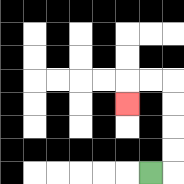{'start': '[6, 7]', 'end': '[5, 4]', 'path_directions': 'R,U,U,U,U,L,L,D', 'path_coordinates': '[[6, 7], [7, 7], [7, 6], [7, 5], [7, 4], [7, 3], [6, 3], [5, 3], [5, 4]]'}